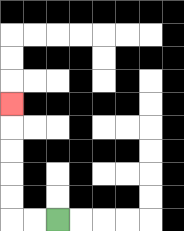{'start': '[2, 9]', 'end': '[0, 4]', 'path_directions': 'L,L,U,U,U,U,U', 'path_coordinates': '[[2, 9], [1, 9], [0, 9], [0, 8], [0, 7], [0, 6], [0, 5], [0, 4]]'}